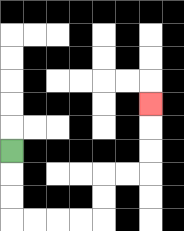{'start': '[0, 6]', 'end': '[6, 4]', 'path_directions': 'D,D,D,R,R,R,R,U,U,R,R,U,U,U', 'path_coordinates': '[[0, 6], [0, 7], [0, 8], [0, 9], [1, 9], [2, 9], [3, 9], [4, 9], [4, 8], [4, 7], [5, 7], [6, 7], [6, 6], [6, 5], [6, 4]]'}